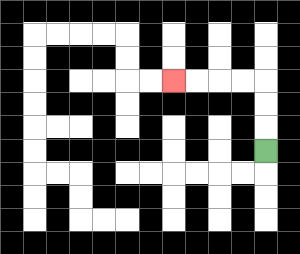{'start': '[11, 6]', 'end': '[7, 3]', 'path_directions': 'U,U,U,L,L,L,L', 'path_coordinates': '[[11, 6], [11, 5], [11, 4], [11, 3], [10, 3], [9, 3], [8, 3], [7, 3]]'}